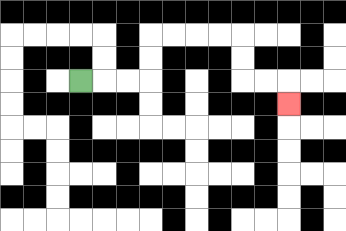{'start': '[3, 3]', 'end': '[12, 4]', 'path_directions': 'R,R,R,U,U,R,R,R,R,D,D,R,R,D', 'path_coordinates': '[[3, 3], [4, 3], [5, 3], [6, 3], [6, 2], [6, 1], [7, 1], [8, 1], [9, 1], [10, 1], [10, 2], [10, 3], [11, 3], [12, 3], [12, 4]]'}